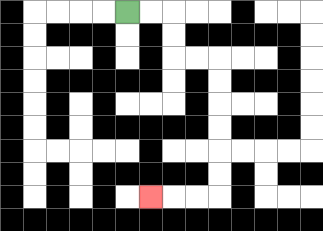{'start': '[5, 0]', 'end': '[6, 8]', 'path_directions': 'R,R,D,D,R,R,D,D,D,D,D,D,L,L,L', 'path_coordinates': '[[5, 0], [6, 0], [7, 0], [7, 1], [7, 2], [8, 2], [9, 2], [9, 3], [9, 4], [9, 5], [9, 6], [9, 7], [9, 8], [8, 8], [7, 8], [6, 8]]'}